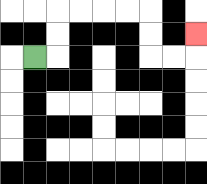{'start': '[1, 2]', 'end': '[8, 1]', 'path_directions': 'R,U,U,R,R,R,R,D,D,R,R,U', 'path_coordinates': '[[1, 2], [2, 2], [2, 1], [2, 0], [3, 0], [4, 0], [5, 0], [6, 0], [6, 1], [6, 2], [7, 2], [8, 2], [8, 1]]'}